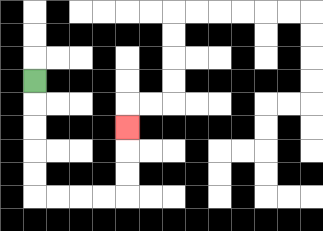{'start': '[1, 3]', 'end': '[5, 5]', 'path_directions': 'D,D,D,D,D,R,R,R,R,U,U,U', 'path_coordinates': '[[1, 3], [1, 4], [1, 5], [1, 6], [1, 7], [1, 8], [2, 8], [3, 8], [4, 8], [5, 8], [5, 7], [5, 6], [5, 5]]'}